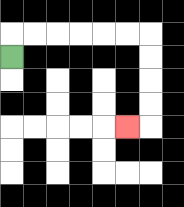{'start': '[0, 2]', 'end': '[5, 5]', 'path_directions': 'U,R,R,R,R,R,R,D,D,D,D,L', 'path_coordinates': '[[0, 2], [0, 1], [1, 1], [2, 1], [3, 1], [4, 1], [5, 1], [6, 1], [6, 2], [6, 3], [6, 4], [6, 5], [5, 5]]'}